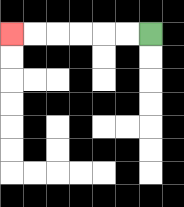{'start': '[6, 1]', 'end': '[0, 1]', 'path_directions': 'L,L,L,L,L,L', 'path_coordinates': '[[6, 1], [5, 1], [4, 1], [3, 1], [2, 1], [1, 1], [0, 1]]'}